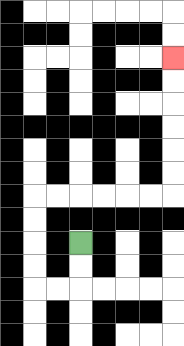{'start': '[3, 10]', 'end': '[7, 2]', 'path_directions': 'D,D,L,L,U,U,U,U,R,R,R,R,R,R,U,U,U,U,U,U', 'path_coordinates': '[[3, 10], [3, 11], [3, 12], [2, 12], [1, 12], [1, 11], [1, 10], [1, 9], [1, 8], [2, 8], [3, 8], [4, 8], [5, 8], [6, 8], [7, 8], [7, 7], [7, 6], [7, 5], [7, 4], [7, 3], [7, 2]]'}